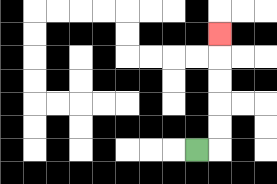{'start': '[8, 6]', 'end': '[9, 1]', 'path_directions': 'R,U,U,U,U,U', 'path_coordinates': '[[8, 6], [9, 6], [9, 5], [9, 4], [9, 3], [9, 2], [9, 1]]'}